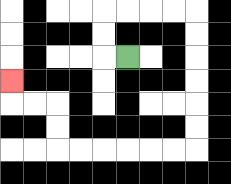{'start': '[5, 2]', 'end': '[0, 3]', 'path_directions': 'L,U,U,R,R,R,R,D,D,D,D,D,D,L,L,L,L,L,L,U,U,L,L,U', 'path_coordinates': '[[5, 2], [4, 2], [4, 1], [4, 0], [5, 0], [6, 0], [7, 0], [8, 0], [8, 1], [8, 2], [8, 3], [8, 4], [8, 5], [8, 6], [7, 6], [6, 6], [5, 6], [4, 6], [3, 6], [2, 6], [2, 5], [2, 4], [1, 4], [0, 4], [0, 3]]'}